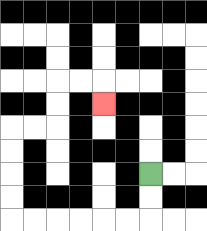{'start': '[6, 7]', 'end': '[4, 4]', 'path_directions': 'D,D,L,L,L,L,L,L,U,U,U,U,R,R,U,U,R,R,D', 'path_coordinates': '[[6, 7], [6, 8], [6, 9], [5, 9], [4, 9], [3, 9], [2, 9], [1, 9], [0, 9], [0, 8], [0, 7], [0, 6], [0, 5], [1, 5], [2, 5], [2, 4], [2, 3], [3, 3], [4, 3], [4, 4]]'}